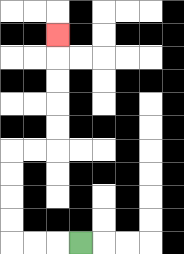{'start': '[3, 10]', 'end': '[2, 1]', 'path_directions': 'L,L,L,U,U,U,U,R,R,U,U,U,U,U', 'path_coordinates': '[[3, 10], [2, 10], [1, 10], [0, 10], [0, 9], [0, 8], [0, 7], [0, 6], [1, 6], [2, 6], [2, 5], [2, 4], [2, 3], [2, 2], [2, 1]]'}